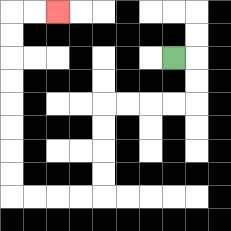{'start': '[7, 2]', 'end': '[2, 0]', 'path_directions': 'R,D,D,L,L,L,L,D,D,D,D,L,L,L,L,U,U,U,U,U,U,U,U,R,R', 'path_coordinates': '[[7, 2], [8, 2], [8, 3], [8, 4], [7, 4], [6, 4], [5, 4], [4, 4], [4, 5], [4, 6], [4, 7], [4, 8], [3, 8], [2, 8], [1, 8], [0, 8], [0, 7], [0, 6], [0, 5], [0, 4], [0, 3], [0, 2], [0, 1], [0, 0], [1, 0], [2, 0]]'}